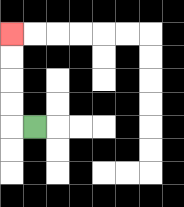{'start': '[1, 5]', 'end': '[0, 1]', 'path_directions': 'L,U,U,U,U', 'path_coordinates': '[[1, 5], [0, 5], [0, 4], [0, 3], [0, 2], [0, 1]]'}